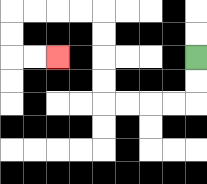{'start': '[8, 2]', 'end': '[2, 2]', 'path_directions': 'D,D,L,L,L,L,U,U,U,U,L,L,L,L,D,D,R,R', 'path_coordinates': '[[8, 2], [8, 3], [8, 4], [7, 4], [6, 4], [5, 4], [4, 4], [4, 3], [4, 2], [4, 1], [4, 0], [3, 0], [2, 0], [1, 0], [0, 0], [0, 1], [0, 2], [1, 2], [2, 2]]'}